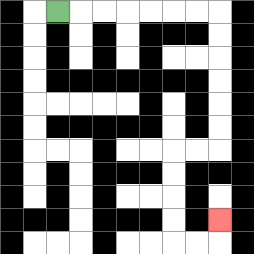{'start': '[2, 0]', 'end': '[9, 9]', 'path_directions': 'R,R,R,R,R,R,R,D,D,D,D,D,D,L,L,D,D,D,D,R,R,U', 'path_coordinates': '[[2, 0], [3, 0], [4, 0], [5, 0], [6, 0], [7, 0], [8, 0], [9, 0], [9, 1], [9, 2], [9, 3], [9, 4], [9, 5], [9, 6], [8, 6], [7, 6], [7, 7], [7, 8], [7, 9], [7, 10], [8, 10], [9, 10], [9, 9]]'}